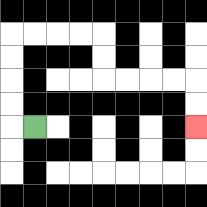{'start': '[1, 5]', 'end': '[8, 5]', 'path_directions': 'L,U,U,U,U,R,R,R,R,D,D,R,R,R,R,D,D', 'path_coordinates': '[[1, 5], [0, 5], [0, 4], [0, 3], [0, 2], [0, 1], [1, 1], [2, 1], [3, 1], [4, 1], [4, 2], [4, 3], [5, 3], [6, 3], [7, 3], [8, 3], [8, 4], [8, 5]]'}